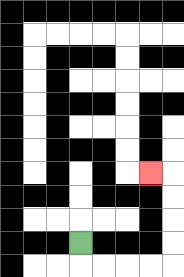{'start': '[3, 10]', 'end': '[6, 7]', 'path_directions': 'D,R,R,R,R,U,U,U,U,L', 'path_coordinates': '[[3, 10], [3, 11], [4, 11], [5, 11], [6, 11], [7, 11], [7, 10], [7, 9], [7, 8], [7, 7], [6, 7]]'}